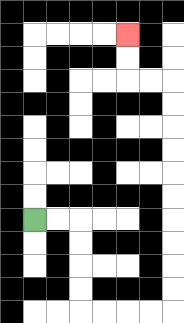{'start': '[1, 9]', 'end': '[5, 1]', 'path_directions': 'R,R,D,D,D,D,R,R,R,R,U,U,U,U,U,U,U,U,U,U,L,L,U,U', 'path_coordinates': '[[1, 9], [2, 9], [3, 9], [3, 10], [3, 11], [3, 12], [3, 13], [4, 13], [5, 13], [6, 13], [7, 13], [7, 12], [7, 11], [7, 10], [7, 9], [7, 8], [7, 7], [7, 6], [7, 5], [7, 4], [7, 3], [6, 3], [5, 3], [5, 2], [5, 1]]'}